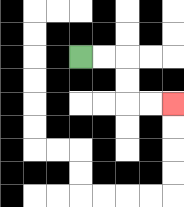{'start': '[3, 2]', 'end': '[7, 4]', 'path_directions': 'R,R,D,D,R,R', 'path_coordinates': '[[3, 2], [4, 2], [5, 2], [5, 3], [5, 4], [6, 4], [7, 4]]'}